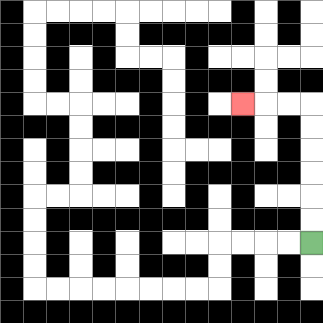{'start': '[13, 10]', 'end': '[10, 4]', 'path_directions': 'U,U,U,U,U,U,L,L,L', 'path_coordinates': '[[13, 10], [13, 9], [13, 8], [13, 7], [13, 6], [13, 5], [13, 4], [12, 4], [11, 4], [10, 4]]'}